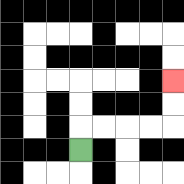{'start': '[3, 6]', 'end': '[7, 3]', 'path_directions': 'U,R,R,R,R,U,U', 'path_coordinates': '[[3, 6], [3, 5], [4, 5], [5, 5], [6, 5], [7, 5], [7, 4], [7, 3]]'}